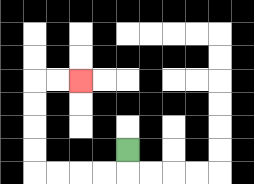{'start': '[5, 6]', 'end': '[3, 3]', 'path_directions': 'D,L,L,L,L,U,U,U,U,R,R', 'path_coordinates': '[[5, 6], [5, 7], [4, 7], [3, 7], [2, 7], [1, 7], [1, 6], [1, 5], [1, 4], [1, 3], [2, 3], [3, 3]]'}